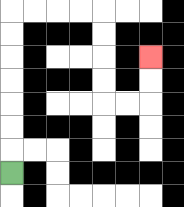{'start': '[0, 7]', 'end': '[6, 2]', 'path_directions': 'U,U,U,U,U,U,U,R,R,R,R,D,D,D,D,R,R,U,U', 'path_coordinates': '[[0, 7], [0, 6], [0, 5], [0, 4], [0, 3], [0, 2], [0, 1], [0, 0], [1, 0], [2, 0], [3, 0], [4, 0], [4, 1], [4, 2], [4, 3], [4, 4], [5, 4], [6, 4], [6, 3], [6, 2]]'}